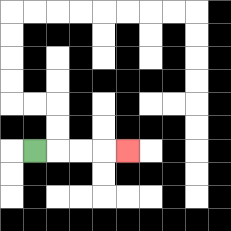{'start': '[1, 6]', 'end': '[5, 6]', 'path_directions': 'R,R,R,R', 'path_coordinates': '[[1, 6], [2, 6], [3, 6], [4, 6], [5, 6]]'}